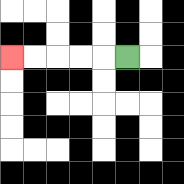{'start': '[5, 2]', 'end': '[0, 2]', 'path_directions': 'L,L,L,L,L', 'path_coordinates': '[[5, 2], [4, 2], [3, 2], [2, 2], [1, 2], [0, 2]]'}